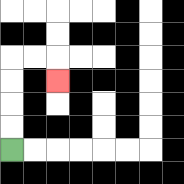{'start': '[0, 6]', 'end': '[2, 3]', 'path_directions': 'U,U,U,U,R,R,D', 'path_coordinates': '[[0, 6], [0, 5], [0, 4], [0, 3], [0, 2], [1, 2], [2, 2], [2, 3]]'}